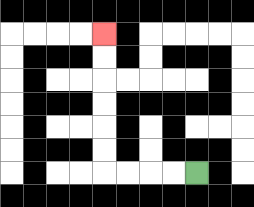{'start': '[8, 7]', 'end': '[4, 1]', 'path_directions': 'L,L,L,L,U,U,U,U,U,U', 'path_coordinates': '[[8, 7], [7, 7], [6, 7], [5, 7], [4, 7], [4, 6], [4, 5], [4, 4], [4, 3], [4, 2], [4, 1]]'}